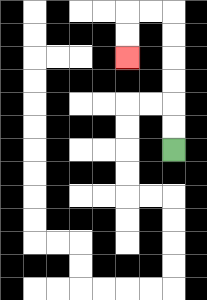{'start': '[7, 6]', 'end': '[5, 2]', 'path_directions': 'U,U,U,U,U,U,L,L,D,D', 'path_coordinates': '[[7, 6], [7, 5], [7, 4], [7, 3], [7, 2], [7, 1], [7, 0], [6, 0], [5, 0], [5, 1], [5, 2]]'}